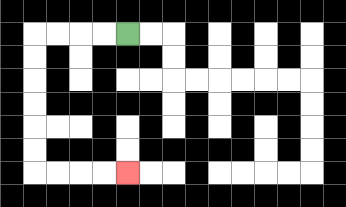{'start': '[5, 1]', 'end': '[5, 7]', 'path_directions': 'L,L,L,L,D,D,D,D,D,D,R,R,R,R', 'path_coordinates': '[[5, 1], [4, 1], [3, 1], [2, 1], [1, 1], [1, 2], [1, 3], [1, 4], [1, 5], [1, 6], [1, 7], [2, 7], [3, 7], [4, 7], [5, 7]]'}